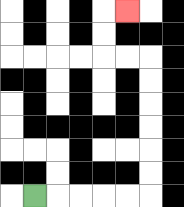{'start': '[1, 8]', 'end': '[5, 0]', 'path_directions': 'R,R,R,R,R,U,U,U,U,U,U,L,L,U,U,R', 'path_coordinates': '[[1, 8], [2, 8], [3, 8], [4, 8], [5, 8], [6, 8], [6, 7], [6, 6], [6, 5], [6, 4], [6, 3], [6, 2], [5, 2], [4, 2], [4, 1], [4, 0], [5, 0]]'}